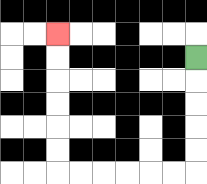{'start': '[8, 2]', 'end': '[2, 1]', 'path_directions': 'D,D,D,D,D,L,L,L,L,L,L,U,U,U,U,U,U', 'path_coordinates': '[[8, 2], [8, 3], [8, 4], [8, 5], [8, 6], [8, 7], [7, 7], [6, 7], [5, 7], [4, 7], [3, 7], [2, 7], [2, 6], [2, 5], [2, 4], [2, 3], [2, 2], [2, 1]]'}